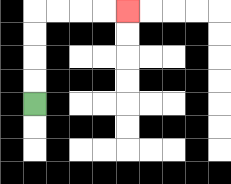{'start': '[1, 4]', 'end': '[5, 0]', 'path_directions': 'U,U,U,U,R,R,R,R', 'path_coordinates': '[[1, 4], [1, 3], [1, 2], [1, 1], [1, 0], [2, 0], [3, 0], [4, 0], [5, 0]]'}